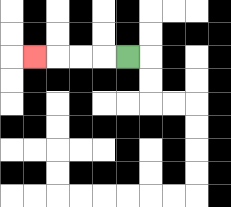{'start': '[5, 2]', 'end': '[1, 2]', 'path_directions': 'L,L,L,L', 'path_coordinates': '[[5, 2], [4, 2], [3, 2], [2, 2], [1, 2]]'}